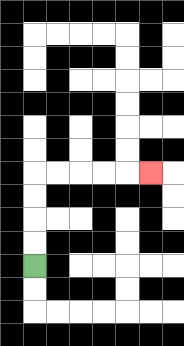{'start': '[1, 11]', 'end': '[6, 7]', 'path_directions': 'U,U,U,U,R,R,R,R,R', 'path_coordinates': '[[1, 11], [1, 10], [1, 9], [1, 8], [1, 7], [2, 7], [3, 7], [4, 7], [5, 7], [6, 7]]'}